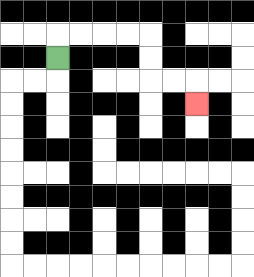{'start': '[2, 2]', 'end': '[8, 4]', 'path_directions': 'U,R,R,R,R,D,D,R,R,D', 'path_coordinates': '[[2, 2], [2, 1], [3, 1], [4, 1], [5, 1], [6, 1], [6, 2], [6, 3], [7, 3], [8, 3], [8, 4]]'}